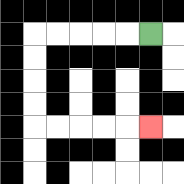{'start': '[6, 1]', 'end': '[6, 5]', 'path_directions': 'L,L,L,L,L,D,D,D,D,R,R,R,R,R', 'path_coordinates': '[[6, 1], [5, 1], [4, 1], [3, 1], [2, 1], [1, 1], [1, 2], [1, 3], [1, 4], [1, 5], [2, 5], [3, 5], [4, 5], [5, 5], [6, 5]]'}